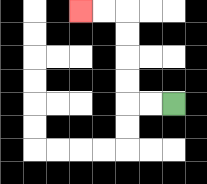{'start': '[7, 4]', 'end': '[3, 0]', 'path_directions': 'L,L,U,U,U,U,L,L', 'path_coordinates': '[[7, 4], [6, 4], [5, 4], [5, 3], [5, 2], [5, 1], [5, 0], [4, 0], [3, 0]]'}